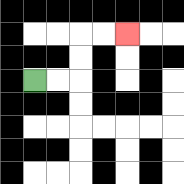{'start': '[1, 3]', 'end': '[5, 1]', 'path_directions': 'R,R,U,U,R,R', 'path_coordinates': '[[1, 3], [2, 3], [3, 3], [3, 2], [3, 1], [4, 1], [5, 1]]'}